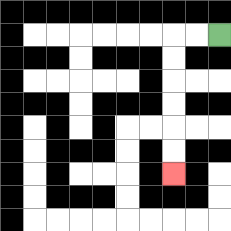{'start': '[9, 1]', 'end': '[7, 7]', 'path_directions': 'L,L,D,D,D,D,D,D', 'path_coordinates': '[[9, 1], [8, 1], [7, 1], [7, 2], [7, 3], [7, 4], [7, 5], [7, 6], [7, 7]]'}